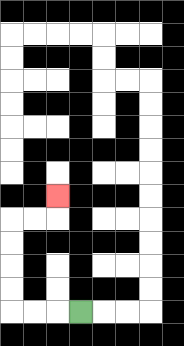{'start': '[3, 13]', 'end': '[2, 8]', 'path_directions': 'L,L,L,U,U,U,U,R,R,U', 'path_coordinates': '[[3, 13], [2, 13], [1, 13], [0, 13], [0, 12], [0, 11], [0, 10], [0, 9], [1, 9], [2, 9], [2, 8]]'}